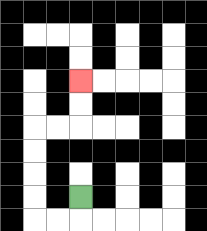{'start': '[3, 8]', 'end': '[3, 3]', 'path_directions': 'D,L,L,U,U,U,U,R,R,U,U', 'path_coordinates': '[[3, 8], [3, 9], [2, 9], [1, 9], [1, 8], [1, 7], [1, 6], [1, 5], [2, 5], [3, 5], [3, 4], [3, 3]]'}